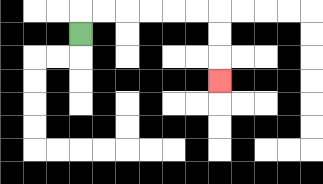{'start': '[3, 1]', 'end': '[9, 3]', 'path_directions': 'U,R,R,R,R,R,R,D,D,D', 'path_coordinates': '[[3, 1], [3, 0], [4, 0], [5, 0], [6, 0], [7, 0], [8, 0], [9, 0], [9, 1], [9, 2], [9, 3]]'}